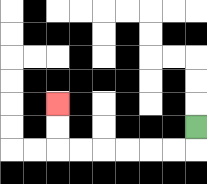{'start': '[8, 5]', 'end': '[2, 4]', 'path_directions': 'D,L,L,L,L,L,L,U,U', 'path_coordinates': '[[8, 5], [8, 6], [7, 6], [6, 6], [5, 6], [4, 6], [3, 6], [2, 6], [2, 5], [2, 4]]'}